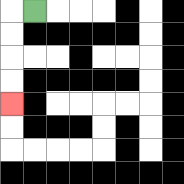{'start': '[1, 0]', 'end': '[0, 4]', 'path_directions': 'L,D,D,D,D', 'path_coordinates': '[[1, 0], [0, 0], [0, 1], [0, 2], [0, 3], [0, 4]]'}